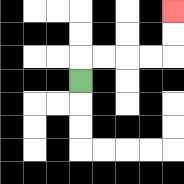{'start': '[3, 3]', 'end': '[7, 0]', 'path_directions': 'U,R,R,R,R,U,U', 'path_coordinates': '[[3, 3], [3, 2], [4, 2], [5, 2], [6, 2], [7, 2], [7, 1], [7, 0]]'}